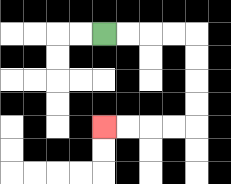{'start': '[4, 1]', 'end': '[4, 5]', 'path_directions': 'R,R,R,R,D,D,D,D,L,L,L,L', 'path_coordinates': '[[4, 1], [5, 1], [6, 1], [7, 1], [8, 1], [8, 2], [8, 3], [8, 4], [8, 5], [7, 5], [6, 5], [5, 5], [4, 5]]'}